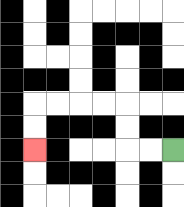{'start': '[7, 6]', 'end': '[1, 6]', 'path_directions': 'L,L,U,U,L,L,L,L,D,D', 'path_coordinates': '[[7, 6], [6, 6], [5, 6], [5, 5], [5, 4], [4, 4], [3, 4], [2, 4], [1, 4], [1, 5], [1, 6]]'}